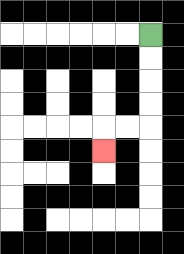{'start': '[6, 1]', 'end': '[4, 6]', 'path_directions': 'D,D,D,D,L,L,D', 'path_coordinates': '[[6, 1], [6, 2], [6, 3], [6, 4], [6, 5], [5, 5], [4, 5], [4, 6]]'}